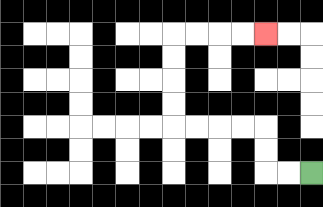{'start': '[13, 7]', 'end': '[11, 1]', 'path_directions': 'L,L,U,U,L,L,L,L,U,U,U,U,R,R,R,R', 'path_coordinates': '[[13, 7], [12, 7], [11, 7], [11, 6], [11, 5], [10, 5], [9, 5], [8, 5], [7, 5], [7, 4], [7, 3], [7, 2], [7, 1], [8, 1], [9, 1], [10, 1], [11, 1]]'}